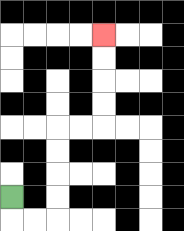{'start': '[0, 8]', 'end': '[4, 1]', 'path_directions': 'D,R,R,U,U,U,U,R,R,U,U,U,U', 'path_coordinates': '[[0, 8], [0, 9], [1, 9], [2, 9], [2, 8], [2, 7], [2, 6], [2, 5], [3, 5], [4, 5], [4, 4], [4, 3], [4, 2], [4, 1]]'}